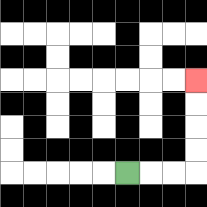{'start': '[5, 7]', 'end': '[8, 3]', 'path_directions': 'R,R,R,U,U,U,U', 'path_coordinates': '[[5, 7], [6, 7], [7, 7], [8, 7], [8, 6], [8, 5], [8, 4], [8, 3]]'}